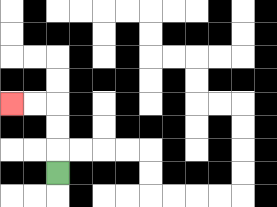{'start': '[2, 7]', 'end': '[0, 4]', 'path_directions': 'U,U,U,L,L', 'path_coordinates': '[[2, 7], [2, 6], [2, 5], [2, 4], [1, 4], [0, 4]]'}